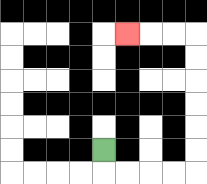{'start': '[4, 6]', 'end': '[5, 1]', 'path_directions': 'D,R,R,R,R,U,U,U,U,U,U,L,L,L', 'path_coordinates': '[[4, 6], [4, 7], [5, 7], [6, 7], [7, 7], [8, 7], [8, 6], [8, 5], [8, 4], [8, 3], [8, 2], [8, 1], [7, 1], [6, 1], [5, 1]]'}